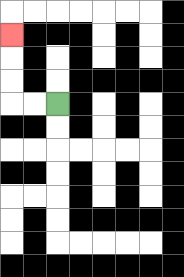{'start': '[2, 4]', 'end': '[0, 1]', 'path_directions': 'L,L,U,U,U', 'path_coordinates': '[[2, 4], [1, 4], [0, 4], [0, 3], [0, 2], [0, 1]]'}